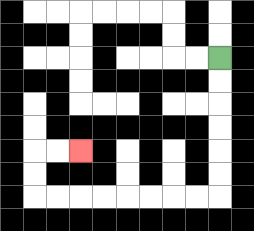{'start': '[9, 2]', 'end': '[3, 6]', 'path_directions': 'D,D,D,D,D,D,L,L,L,L,L,L,L,L,U,U,R,R', 'path_coordinates': '[[9, 2], [9, 3], [9, 4], [9, 5], [9, 6], [9, 7], [9, 8], [8, 8], [7, 8], [6, 8], [5, 8], [4, 8], [3, 8], [2, 8], [1, 8], [1, 7], [1, 6], [2, 6], [3, 6]]'}